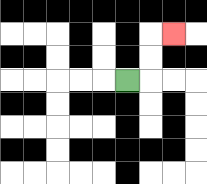{'start': '[5, 3]', 'end': '[7, 1]', 'path_directions': 'R,U,U,R', 'path_coordinates': '[[5, 3], [6, 3], [6, 2], [6, 1], [7, 1]]'}